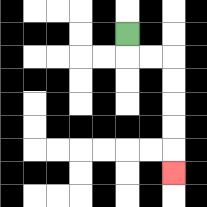{'start': '[5, 1]', 'end': '[7, 7]', 'path_directions': 'D,R,R,D,D,D,D,D', 'path_coordinates': '[[5, 1], [5, 2], [6, 2], [7, 2], [7, 3], [7, 4], [7, 5], [7, 6], [7, 7]]'}